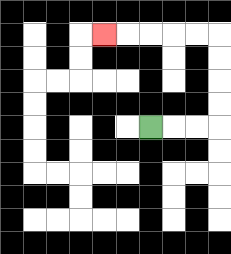{'start': '[6, 5]', 'end': '[4, 1]', 'path_directions': 'R,R,R,U,U,U,U,L,L,L,L,L', 'path_coordinates': '[[6, 5], [7, 5], [8, 5], [9, 5], [9, 4], [9, 3], [9, 2], [9, 1], [8, 1], [7, 1], [6, 1], [5, 1], [4, 1]]'}